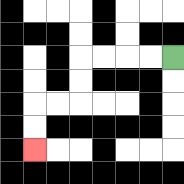{'start': '[7, 2]', 'end': '[1, 6]', 'path_directions': 'L,L,L,L,D,D,L,L,D,D', 'path_coordinates': '[[7, 2], [6, 2], [5, 2], [4, 2], [3, 2], [3, 3], [3, 4], [2, 4], [1, 4], [1, 5], [1, 6]]'}